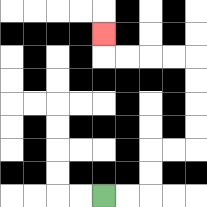{'start': '[4, 8]', 'end': '[4, 1]', 'path_directions': 'R,R,U,U,R,R,U,U,U,U,L,L,L,L,U', 'path_coordinates': '[[4, 8], [5, 8], [6, 8], [6, 7], [6, 6], [7, 6], [8, 6], [8, 5], [8, 4], [8, 3], [8, 2], [7, 2], [6, 2], [5, 2], [4, 2], [4, 1]]'}